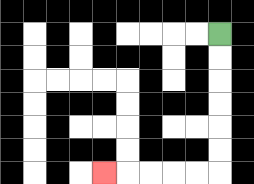{'start': '[9, 1]', 'end': '[4, 7]', 'path_directions': 'D,D,D,D,D,D,L,L,L,L,L', 'path_coordinates': '[[9, 1], [9, 2], [9, 3], [9, 4], [9, 5], [9, 6], [9, 7], [8, 7], [7, 7], [6, 7], [5, 7], [4, 7]]'}